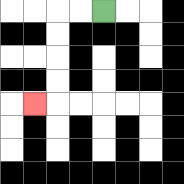{'start': '[4, 0]', 'end': '[1, 4]', 'path_directions': 'L,L,D,D,D,D,L', 'path_coordinates': '[[4, 0], [3, 0], [2, 0], [2, 1], [2, 2], [2, 3], [2, 4], [1, 4]]'}